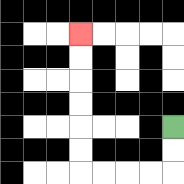{'start': '[7, 5]', 'end': '[3, 1]', 'path_directions': 'D,D,L,L,L,L,U,U,U,U,U,U', 'path_coordinates': '[[7, 5], [7, 6], [7, 7], [6, 7], [5, 7], [4, 7], [3, 7], [3, 6], [3, 5], [3, 4], [3, 3], [3, 2], [3, 1]]'}